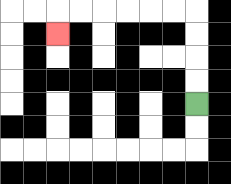{'start': '[8, 4]', 'end': '[2, 1]', 'path_directions': 'U,U,U,U,L,L,L,L,L,L,D', 'path_coordinates': '[[8, 4], [8, 3], [8, 2], [8, 1], [8, 0], [7, 0], [6, 0], [5, 0], [4, 0], [3, 0], [2, 0], [2, 1]]'}